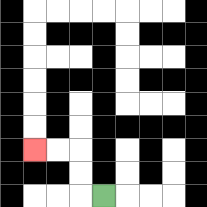{'start': '[4, 8]', 'end': '[1, 6]', 'path_directions': 'L,U,U,L,L', 'path_coordinates': '[[4, 8], [3, 8], [3, 7], [3, 6], [2, 6], [1, 6]]'}